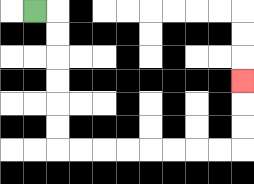{'start': '[1, 0]', 'end': '[10, 3]', 'path_directions': 'R,D,D,D,D,D,D,R,R,R,R,R,R,R,R,U,U,U', 'path_coordinates': '[[1, 0], [2, 0], [2, 1], [2, 2], [2, 3], [2, 4], [2, 5], [2, 6], [3, 6], [4, 6], [5, 6], [6, 6], [7, 6], [8, 6], [9, 6], [10, 6], [10, 5], [10, 4], [10, 3]]'}